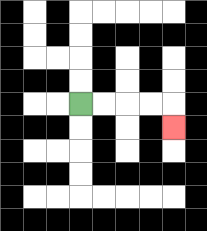{'start': '[3, 4]', 'end': '[7, 5]', 'path_directions': 'R,R,R,R,D', 'path_coordinates': '[[3, 4], [4, 4], [5, 4], [6, 4], [7, 4], [7, 5]]'}